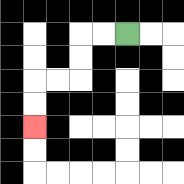{'start': '[5, 1]', 'end': '[1, 5]', 'path_directions': 'L,L,D,D,L,L,D,D', 'path_coordinates': '[[5, 1], [4, 1], [3, 1], [3, 2], [3, 3], [2, 3], [1, 3], [1, 4], [1, 5]]'}